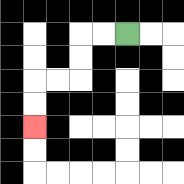{'start': '[5, 1]', 'end': '[1, 5]', 'path_directions': 'L,L,D,D,L,L,D,D', 'path_coordinates': '[[5, 1], [4, 1], [3, 1], [3, 2], [3, 3], [2, 3], [1, 3], [1, 4], [1, 5]]'}